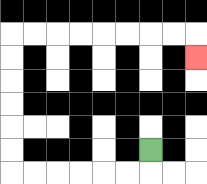{'start': '[6, 6]', 'end': '[8, 2]', 'path_directions': 'D,L,L,L,L,L,L,U,U,U,U,U,U,R,R,R,R,R,R,R,R,D', 'path_coordinates': '[[6, 6], [6, 7], [5, 7], [4, 7], [3, 7], [2, 7], [1, 7], [0, 7], [0, 6], [0, 5], [0, 4], [0, 3], [0, 2], [0, 1], [1, 1], [2, 1], [3, 1], [4, 1], [5, 1], [6, 1], [7, 1], [8, 1], [8, 2]]'}